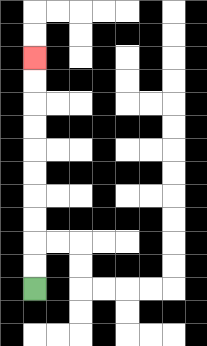{'start': '[1, 12]', 'end': '[1, 2]', 'path_directions': 'U,U,U,U,U,U,U,U,U,U', 'path_coordinates': '[[1, 12], [1, 11], [1, 10], [1, 9], [1, 8], [1, 7], [1, 6], [1, 5], [1, 4], [1, 3], [1, 2]]'}